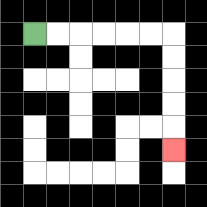{'start': '[1, 1]', 'end': '[7, 6]', 'path_directions': 'R,R,R,R,R,R,D,D,D,D,D', 'path_coordinates': '[[1, 1], [2, 1], [3, 1], [4, 1], [5, 1], [6, 1], [7, 1], [7, 2], [7, 3], [7, 4], [7, 5], [7, 6]]'}